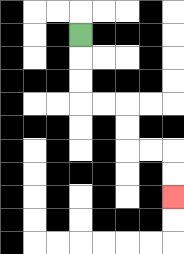{'start': '[3, 1]', 'end': '[7, 8]', 'path_directions': 'D,D,D,R,R,D,D,R,R,D,D', 'path_coordinates': '[[3, 1], [3, 2], [3, 3], [3, 4], [4, 4], [5, 4], [5, 5], [5, 6], [6, 6], [7, 6], [7, 7], [7, 8]]'}